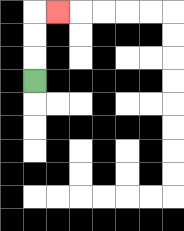{'start': '[1, 3]', 'end': '[2, 0]', 'path_directions': 'U,U,U,R', 'path_coordinates': '[[1, 3], [1, 2], [1, 1], [1, 0], [2, 0]]'}